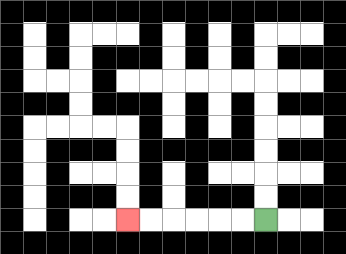{'start': '[11, 9]', 'end': '[5, 9]', 'path_directions': 'L,L,L,L,L,L', 'path_coordinates': '[[11, 9], [10, 9], [9, 9], [8, 9], [7, 9], [6, 9], [5, 9]]'}